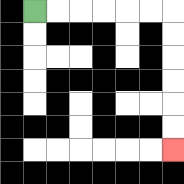{'start': '[1, 0]', 'end': '[7, 6]', 'path_directions': 'R,R,R,R,R,R,D,D,D,D,D,D', 'path_coordinates': '[[1, 0], [2, 0], [3, 0], [4, 0], [5, 0], [6, 0], [7, 0], [7, 1], [7, 2], [7, 3], [7, 4], [7, 5], [7, 6]]'}